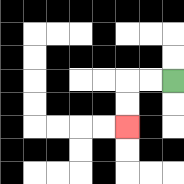{'start': '[7, 3]', 'end': '[5, 5]', 'path_directions': 'L,L,D,D', 'path_coordinates': '[[7, 3], [6, 3], [5, 3], [5, 4], [5, 5]]'}